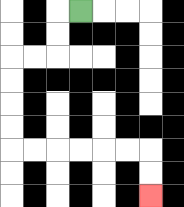{'start': '[3, 0]', 'end': '[6, 8]', 'path_directions': 'L,D,D,L,L,D,D,D,D,R,R,R,R,R,R,D,D', 'path_coordinates': '[[3, 0], [2, 0], [2, 1], [2, 2], [1, 2], [0, 2], [0, 3], [0, 4], [0, 5], [0, 6], [1, 6], [2, 6], [3, 6], [4, 6], [5, 6], [6, 6], [6, 7], [6, 8]]'}